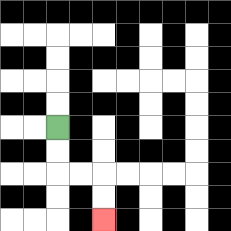{'start': '[2, 5]', 'end': '[4, 9]', 'path_directions': 'D,D,R,R,D,D', 'path_coordinates': '[[2, 5], [2, 6], [2, 7], [3, 7], [4, 7], [4, 8], [4, 9]]'}